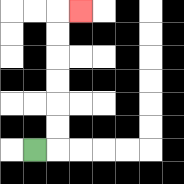{'start': '[1, 6]', 'end': '[3, 0]', 'path_directions': 'R,U,U,U,U,U,U,R', 'path_coordinates': '[[1, 6], [2, 6], [2, 5], [2, 4], [2, 3], [2, 2], [2, 1], [2, 0], [3, 0]]'}